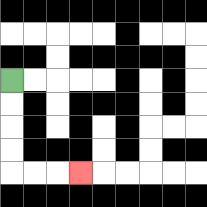{'start': '[0, 3]', 'end': '[3, 7]', 'path_directions': 'D,D,D,D,R,R,R', 'path_coordinates': '[[0, 3], [0, 4], [0, 5], [0, 6], [0, 7], [1, 7], [2, 7], [3, 7]]'}